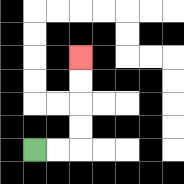{'start': '[1, 6]', 'end': '[3, 2]', 'path_directions': 'R,R,U,U,U,U', 'path_coordinates': '[[1, 6], [2, 6], [3, 6], [3, 5], [3, 4], [3, 3], [3, 2]]'}